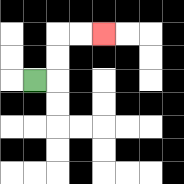{'start': '[1, 3]', 'end': '[4, 1]', 'path_directions': 'R,U,U,R,R', 'path_coordinates': '[[1, 3], [2, 3], [2, 2], [2, 1], [3, 1], [4, 1]]'}